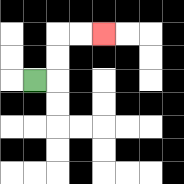{'start': '[1, 3]', 'end': '[4, 1]', 'path_directions': 'R,U,U,R,R', 'path_coordinates': '[[1, 3], [2, 3], [2, 2], [2, 1], [3, 1], [4, 1]]'}